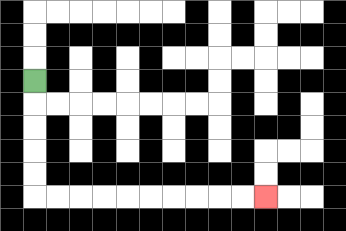{'start': '[1, 3]', 'end': '[11, 8]', 'path_directions': 'D,D,D,D,D,R,R,R,R,R,R,R,R,R,R', 'path_coordinates': '[[1, 3], [1, 4], [1, 5], [1, 6], [1, 7], [1, 8], [2, 8], [3, 8], [4, 8], [5, 8], [6, 8], [7, 8], [8, 8], [9, 8], [10, 8], [11, 8]]'}